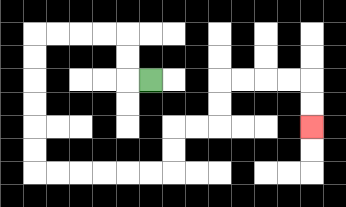{'start': '[6, 3]', 'end': '[13, 5]', 'path_directions': 'L,U,U,L,L,L,L,D,D,D,D,D,D,R,R,R,R,R,R,U,U,R,R,U,U,R,R,R,R,D,D', 'path_coordinates': '[[6, 3], [5, 3], [5, 2], [5, 1], [4, 1], [3, 1], [2, 1], [1, 1], [1, 2], [1, 3], [1, 4], [1, 5], [1, 6], [1, 7], [2, 7], [3, 7], [4, 7], [5, 7], [6, 7], [7, 7], [7, 6], [7, 5], [8, 5], [9, 5], [9, 4], [9, 3], [10, 3], [11, 3], [12, 3], [13, 3], [13, 4], [13, 5]]'}